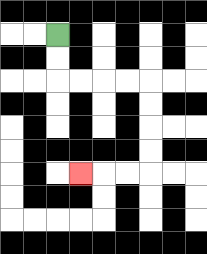{'start': '[2, 1]', 'end': '[3, 7]', 'path_directions': 'D,D,R,R,R,R,D,D,D,D,L,L,L', 'path_coordinates': '[[2, 1], [2, 2], [2, 3], [3, 3], [4, 3], [5, 3], [6, 3], [6, 4], [6, 5], [6, 6], [6, 7], [5, 7], [4, 7], [3, 7]]'}